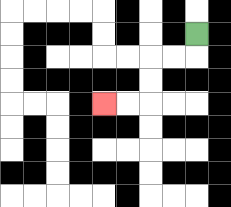{'start': '[8, 1]', 'end': '[4, 4]', 'path_directions': 'D,L,L,D,D,L,L', 'path_coordinates': '[[8, 1], [8, 2], [7, 2], [6, 2], [6, 3], [6, 4], [5, 4], [4, 4]]'}